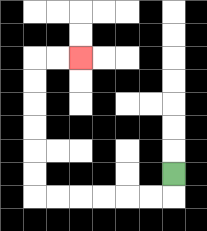{'start': '[7, 7]', 'end': '[3, 2]', 'path_directions': 'D,L,L,L,L,L,L,U,U,U,U,U,U,R,R', 'path_coordinates': '[[7, 7], [7, 8], [6, 8], [5, 8], [4, 8], [3, 8], [2, 8], [1, 8], [1, 7], [1, 6], [1, 5], [1, 4], [1, 3], [1, 2], [2, 2], [3, 2]]'}